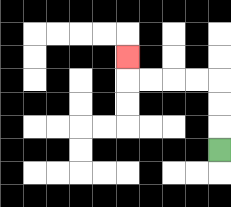{'start': '[9, 6]', 'end': '[5, 2]', 'path_directions': 'U,U,U,L,L,L,L,U', 'path_coordinates': '[[9, 6], [9, 5], [9, 4], [9, 3], [8, 3], [7, 3], [6, 3], [5, 3], [5, 2]]'}